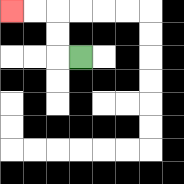{'start': '[3, 2]', 'end': '[0, 0]', 'path_directions': 'L,U,U,L,L', 'path_coordinates': '[[3, 2], [2, 2], [2, 1], [2, 0], [1, 0], [0, 0]]'}